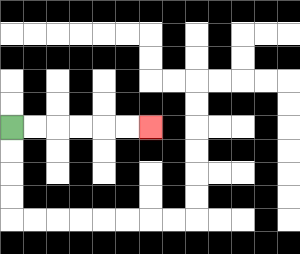{'start': '[0, 5]', 'end': '[6, 5]', 'path_directions': 'R,R,R,R,R,R', 'path_coordinates': '[[0, 5], [1, 5], [2, 5], [3, 5], [4, 5], [5, 5], [6, 5]]'}